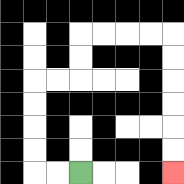{'start': '[3, 7]', 'end': '[7, 7]', 'path_directions': 'L,L,U,U,U,U,R,R,U,U,R,R,R,R,D,D,D,D,D,D', 'path_coordinates': '[[3, 7], [2, 7], [1, 7], [1, 6], [1, 5], [1, 4], [1, 3], [2, 3], [3, 3], [3, 2], [3, 1], [4, 1], [5, 1], [6, 1], [7, 1], [7, 2], [7, 3], [7, 4], [7, 5], [7, 6], [7, 7]]'}